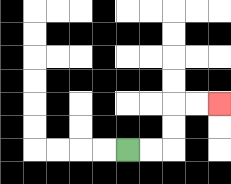{'start': '[5, 6]', 'end': '[9, 4]', 'path_directions': 'R,R,U,U,R,R', 'path_coordinates': '[[5, 6], [6, 6], [7, 6], [7, 5], [7, 4], [8, 4], [9, 4]]'}